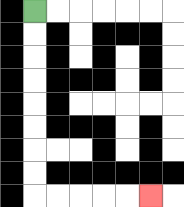{'start': '[1, 0]', 'end': '[6, 8]', 'path_directions': 'D,D,D,D,D,D,D,D,R,R,R,R,R', 'path_coordinates': '[[1, 0], [1, 1], [1, 2], [1, 3], [1, 4], [1, 5], [1, 6], [1, 7], [1, 8], [2, 8], [3, 8], [4, 8], [5, 8], [6, 8]]'}